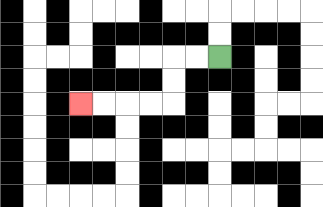{'start': '[9, 2]', 'end': '[3, 4]', 'path_directions': 'L,L,D,D,L,L,L,L', 'path_coordinates': '[[9, 2], [8, 2], [7, 2], [7, 3], [7, 4], [6, 4], [5, 4], [4, 4], [3, 4]]'}